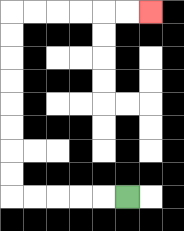{'start': '[5, 8]', 'end': '[6, 0]', 'path_directions': 'L,L,L,L,L,U,U,U,U,U,U,U,U,R,R,R,R,R,R', 'path_coordinates': '[[5, 8], [4, 8], [3, 8], [2, 8], [1, 8], [0, 8], [0, 7], [0, 6], [0, 5], [0, 4], [0, 3], [0, 2], [0, 1], [0, 0], [1, 0], [2, 0], [3, 0], [4, 0], [5, 0], [6, 0]]'}